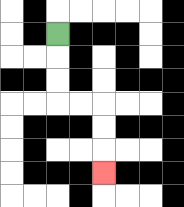{'start': '[2, 1]', 'end': '[4, 7]', 'path_directions': 'D,D,D,R,R,D,D,D', 'path_coordinates': '[[2, 1], [2, 2], [2, 3], [2, 4], [3, 4], [4, 4], [4, 5], [4, 6], [4, 7]]'}